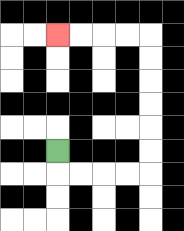{'start': '[2, 6]', 'end': '[2, 1]', 'path_directions': 'D,R,R,R,R,U,U,U,U,U,U,L,L,L,L', 'path_coordinates': '[[2, 6], [2, 7], [3, 7], [4, 7], [5, 7], [6, 7], [6, 6], [6, 5], [6, 4], [6, 3], [6, 2], [6, 1], [5, 1], [4, 1], [3, 1], [2, 1]]'}